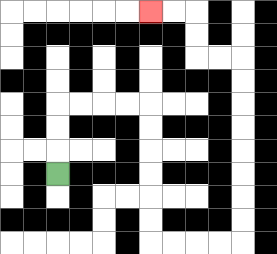{'start': '[2, 7]', 'end': '[6, 0]', 'path_directions': 'U,U,U,R,R,R,R,D,D,D,D,D,D,R,R,R,R,U,U,U,U,U,U,U,U,L,L,U,U,L,L', 'path_coordinates': '[[2, 7], [2, 6], [2, 5], [2, 4], [3, 4], [4, 4], [5, 4], [6, 4], [6, 5], [6, 6], [6, 7], [6, 8], [6, 9], [6, 10], [7, 10], [8, 10], [9, 10], [10, 10], [10, 9], [10, 8], [10, 7], [10, 6], [10, 5], [10, 4], [10, 3], [10, 2], [9, 2], [8, 2], [8, 1], [8, 0], [7, 0], [6, 0]]'}